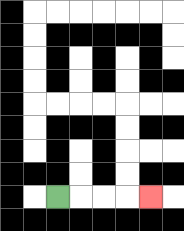{'start': '[2, 8]', 'end': '[6, 8]', 'path_directions': 'R,R,R,R', 'path_coordinates': '[[2, 8], [3, 8], [4, 8], [5, 8], [6, 8]]'}